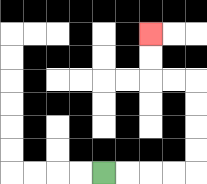{'start': '[4, 7]', 'end': '[6, 1]', 'path_directions': 'R,R,R,R,U,U,U,U,L,L,U,U', 'path_coordinates': '[[4, 7], [5, 7], [6, 7], [7, 7], [8, 7], [8, 6], [8, 5], [8, 4], [8, 3], [7, 3], [6, 3], [6, 2], [6, 1]]'}